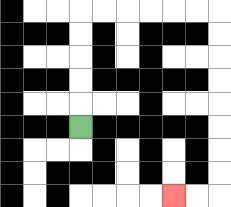{'start': '[3, 5]', 'end': '[7, 8]', 'path_directions': 'U,U,U,U,U,R,R,R,R,R,R,D,D,D,D,D,D,D,D,L,L', 'path_coordinates': '[[3, 5], [3, 4], [3, 3], [3, 2], [3, 1], [3, 0], [4, 0], [5, 0], [6, 0], [7, 0], [8, 0], [9, 0], [9, 1], [9, 2], [9, 3], [9, 4], [9, 5], [9, 6], [9, 7], [9, 8], [8, 8], [7, 8]]'}